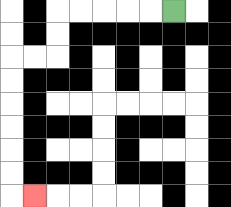{'start': '[7, 0]', 'end': '[1, 8]', 'path_directions': 'L,L,L,L,L,D,D,L,L,D,D,D,D,D,D,R', 'path_coordinates': '[[7, 0], [6, 0], [5, 0], [4, 0], [3, 0], [2, 0], [2, 1], [2, 2], [1, 2], [0, 2], [0, 3], [0, 4], [0, 5], [0, 6], [0, 7], [0, 8], [1, 8]]'}